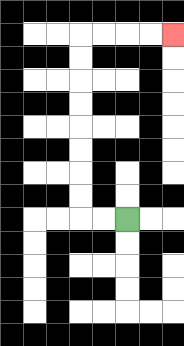{'start': '[5, 9]', 'end': '[7, 1]', 'path_directions': 'L,L,U,U,U,U,U,U,U,U,R,R,R,R', 'path_coordinates': '[[5, 9], [4, 9], [3, 9], [3, 8], [3, 7], [3, 6], [3, 5], [3, 4], [3, 3], [3, 2], [3, 1], [4, 1], [5, 1], [6, 1], [7, 1]]'}